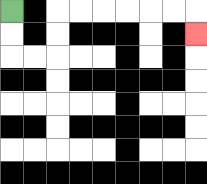{'start': '[0, 0]', 'end': '[8, 1]', 'path_directions': 'D,D,R,R,U,U,R,R,R,R,R,R,D', 'path_coordinates': '[[0, 0], [0, 1], [0, 2], [1, 2], [2, 2], [2, 1], [2, 0], [3, 0], [4, 0], [5, 0], [6, 0], [7, 0], [8, 0], [8, 1]]'}